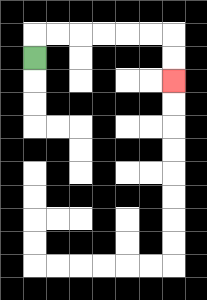{'start': '[1, 2]', 'end': '[7, 3]', 'path_directions': 'U,R,R,R,R,R,R,D,D', 'path_coordinates': '[[1, 2], [1, 1], [2, 1], [3, 1], [4, 1], [5, 1], [6, 1], [7, 1], [7, 2], [7, 3]]'}